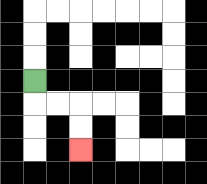{'start': '[1, 3]', 'end': '[3, 6]', 'path_directions': 'D,R,R,D,D', 'path_coordinates': '[[1, 3], [1, 4], [2, 4], [3, 4], [3, 5], [3, 6]]'}